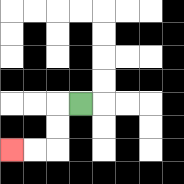{'start': '[3, 4]', 'end': '[0, 6]', 'path_directions': 'L,D,D,L,L', 'path_coordinates': '[[3, 4], [2, 4], [2, 5], [2, 6], [1, 6], [0, 6]]'}